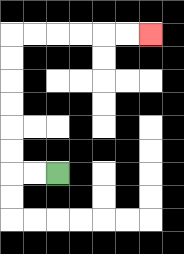{'start': '[2, 7]', 'end': '[6, 1]', 'path_directions': 'L,L,U,U,U,U,U,U,R,R,R,R,R,R', 'path_coordinates': '[[2, 7], [1, 7], [0, 7], [0, 6], [0, 5], [0, 4], [0, 3], [0, 2], [0, 1], [1, 1], [2, 1], [3, 1], [4, 1], [5, 1], [6, 1]]'}